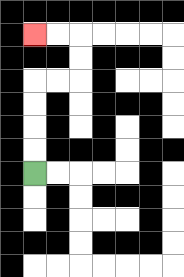{'start': '[1, 7]', 'end': '[1, 1]', 'path_directions': 'U,U,U,U,R,R,U,U,L,L', 'path_coordinates': '[[1, 7], [1, 6], [1, 5], [1, 4], [1, 3], [2, 3], [3, 3], [3, 2], [3, 1], [2, 1], [1, 1]]'}